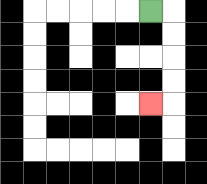{'start': '[6, 0]', 'end': '[6, 4]', 'path_directions': 'R,D,D,D,D,L', 'path_coordinates': '[[6, 0], [7, 0], [7, 1], [7, 2], [7, 3], [7, 4], [6, 4]]'}